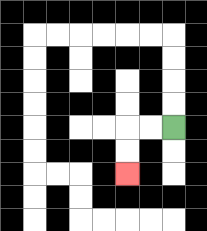{'start': '[7, 5]', 'end': '[5, 7]', 'path_directions': 'L,L,D,D', 'path_coordinates': '[[7, 5], [6, 5], [5, 5], [5, 6], [5, 7]]'}